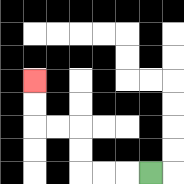{'start': '[6, 7]', 'end': '[1, 3]', 'path_directions': 'L,L,L,U,U,L,L,U,U', 'path_coordinates': '[[6, 7], [5, 7], [4, 7], [3, 7], [3, 6], [3, 5], [2, 5], [1, 5], [1, 4], [1, 3]]'}